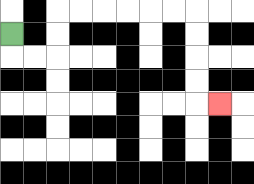{'start': '[0, 1]', 'end': '[9, 4]', 'path_directions': 'D,R,R,U,U,R,R,R,R,R,R,D,D,D,D,R', 'path_coordinates': '[[0, 1], [0, 2], [1, 2], [2, 2], [2, 1], [2, 0], [3, 0], [4, 0], [5, 0], [6, 0], [7, 0], [8, 0], [8, 1], [8, 2], [8, 3], [8, 4], [9, 4]]'}